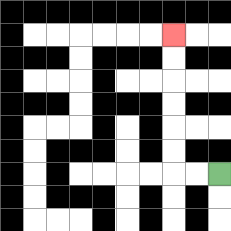{'start': '[9, 7]', 'end': '[7, 1]', 'path_directions': 'L,L,U,U,U,U,U,U', 'path_coordinates': '[[9, 7], [8, 7], [7, 7], [7, 6], [7, 5], [7, 4], [7, 3], [7, 2], [7, 1]]'}